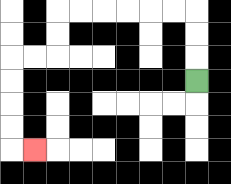{'start': '[8, 3]', 'end': '[1, 6]', 'path_directions': 'U,U,U,L,L,L,L,L,L,D,D,L,L,D,D,D,D,R', 'path_coordinates': '[[8, 3], [8, 2], [8, 1], [8, 0], [7, 0], [6, 0], [5, 0], [4, 0], [3, 0], [2, 0], [2, 1], [2, 2], [1, 2], [0, 2], [0, 3], [0, 4], [0, 5], [0, 6], [1, 6]]'}